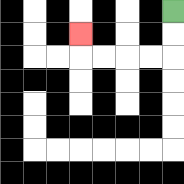{'start': '[7, 0]', 'end': '[3, 1]', 'path_directions': 'D,D,L,L,L,L,U', 'path_coordinates': '[[7, 0], [7, 1], [7, 2], [6, 2], [5, 2], [4, 2], [3, 2], [3, 1]]'}